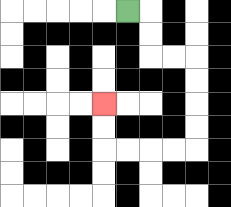{'start': '[5, 0]', 'end': '[4, 4]', 'path_directions': 'R,D,D,R,R,D,D,D,D,L,L,L,L,U,U', 'path_coordinates': '[[5, 0], [6, 0], [6, 1], [6, 2], [7, 2], [8, 2], [8, 3], [8, 4], [8, 5], [8, 6], [7, 6], [6, 6], [5, 6], [4, 6], [4, 5], [4, 4]]'}